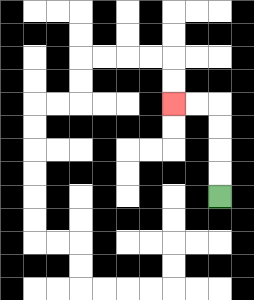{'start': '[9, 8]', 'end': '[7, 4]', 'path_directions': 'U,U,U,U,L,L', 'path_coordinates': '[[9, 8], [9, 7], [9, 6], [9, 5], [9, 4], [8, 4], [7, 4]]'}